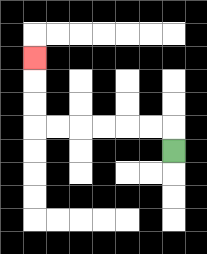{'start': '[7, 6]', 'end': '[1, 2]', 'path_directions': 'U,L,L,L,L,L,L,U,U,U', 'path_coordinates': '[[7, 6], [7, 5], [6, 5], [5, 5], [4, 5], [3, 5], [2, 5], [1, 5], [1, 4], [1, 3], [1, 2]]'}